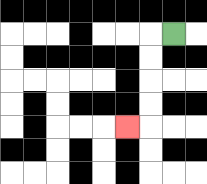{'start': '[7, 1]', 'end': '[5, 5]', 'path_directions': 'L,D,D,D,D,L', 'path_coordinates': '[[7, 1], [6, 1], [6, 2], [6, 3], [6, 4], [6, 5], [5, 5]]'}